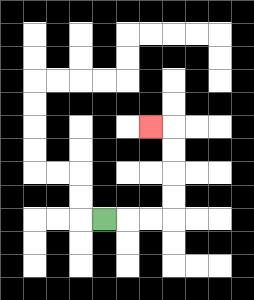{'start': '[4, 9]', 'end': '[6, 5]', 'path_directions': 'R,R,R,U,U,U,U,L', 'path_coordinates': '[[4, 9], [5, 9], [6, 9], [7, 9], [7, 8], [7, 7], [7, 6], [7, 5], [6, 5]]'}